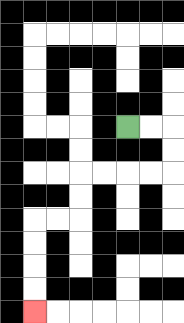{'start': '[5, 5]', 'end': '[1, 13]', 'path_directions': 'R,R,D,D,L,L,L,L,D,D,L,L,D,D,D,D', 'path_coordinates': '[[5, 5], [6, 5], [7, 5], [7, 6], [7, 7], [6, 7], [5, 7], [4, 7], [3, 7], [3, 8], [3, 9], [2, 9], [1, 9], [1, 10], [1, 11], [1, 12], [1, 13]]'}